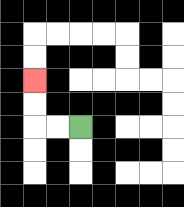{'start': '[3, 5]', 'end': '[1, 3]', 'path_directions': 'L,L,U,U', 'path_coordinates': '[[3, 5], [2, 5], [1, 5], [1, 4], [1, 3]]'}